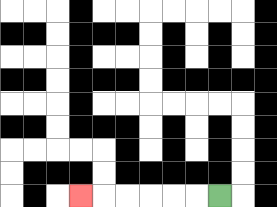{'start': '[9, 8]', 'end': '[3, 8]', 'path_directions': 'L,L,L,L,L,L', 'path_coordinates': '[[9, 8], [8, 8], [7, 8], [6, 8], [5, 8], [4, 8], [3, 8]]'}